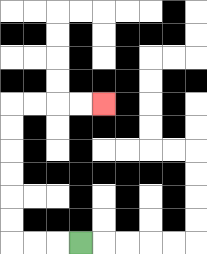{'start': '[3, 10]', 'end': '[4, 4]', 'path_directions': 'L,L,L,U,U,U,U,U,U,R,R,R,R', 'path_coordinates': '[[3, 10], [2, 10], [1, 10], [0, 10], [0, 9], [0, 8], [0, 7], [0, 6], [0, 5], [0, 4], [1, 4], [2, 4], [3, 4], [4, 4]]'}